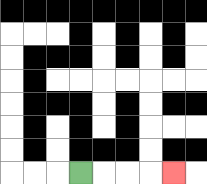{'start': '[3, 7]', 'end': '[7, 7]', 'path_directions': 'R,R,R,R', 'path_coordinates': '[[3, 7], [4, 7], [5, 7], [6, 7], [7, 7]]'}